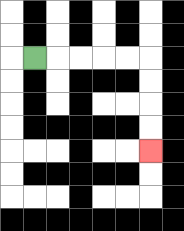{'start': '[1, 2]', 'end': '[6, 6]', 'path_directions': 'R,R,R,R,R,D,D,D,D', 'path_coordinates': '[[1, 2], [2, 2], [3, 2], [4, 2], [5, 2], [6, 2], [6, 3], [6, 4], [6, 5], [6, 6]]'}